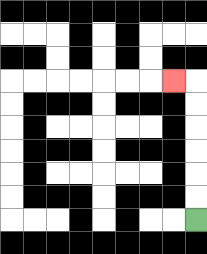{'start': '[8, 9]', 'end': '[7, 3]', 'path_directions': 'U,U,U,U,U,U,L', 'path_coordinates': '[[8, 9], [8, 8], [8, 7], [8, 6], [8, 5], [8, 4], [8, 3], [7, 3]]'}